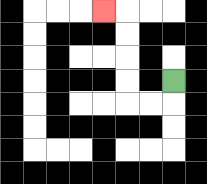{'start': '[7, 3]', 'end': '[4, 0]', 'path_directions': 'D,L,L,U,U,U,U,L', 'path_coordinates': '[[7, 3], [7, 4], [6, 4], [5, 4], [5, 3], [5, 2], [5, 1], [5, 0], [4, 0]]'}